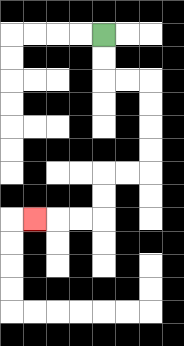{'start': '[4, 1]', 'end': '[1, 9]', 'path_directions': 'D,D,R,R,D,D,D,D,L,L,D,D,L,L,L', 'path_coordinates': '[[4, 1], [4, 2], [4, 3], [5, 3], [6, 3], [6, 4], [6, 5], [6, 6], [6, 7], [5, 7], [4, 7], [4, 8], [4, 9], [3, 9], [2, 9], [1, 9]]'}